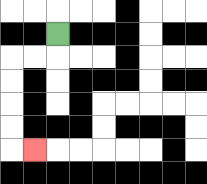{'start': '[2, 1]', 'end': '[1, 6]', 'path_directions': 'D,L,L,D,D,D,D,R', 'path_coordinates': '[[2, 1], [2, 2], [1, 2], [0, 2], [0, 3], [0, 4], [0, 5], [0, 6], [1, 6]]'}